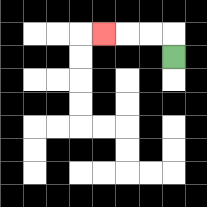{'start': '[7, 2]', 'end': '[4, 1]', 'path_directions': 'U,L,L,L', 'path_coordinates': '[[7, 2], [7, 1], [6, 1], [5, 1], [4, 1]]'}